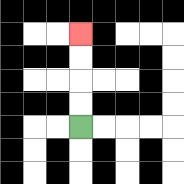{'start': '[3, 5]', 'end': '[3, 1]', 'path_directions': 'U,U,U,U', 'path_coordinates': '[[3, 5], [3, 4], [3, 3], [3, 2], [3, 1]]'}